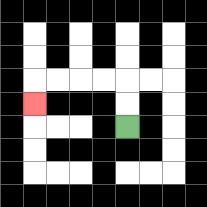{'start': '[5, 5]', 'end': '[1, 4]', 'path_directions': 'U,U,L,L,L,L,D', 'path_coordinates': '[[5, 5], [5, 4], [5, 3], [4, 3], [3, 3], [2, 3], [1, 3], [1, 4]]'}